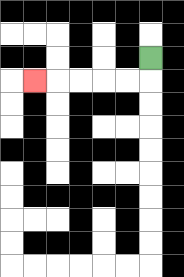{'start': '[6, 2]', 'end': '[1, 3]', 'path_directions': 'D,L,L,L,L,L', 'path_coordinates': '[[6, 2], [6, 3], [5, 3], [4, 3], [3, 3], [2, 3], [1, 3]]'}